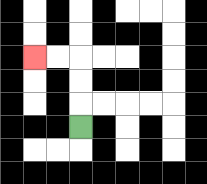{'start': '[3, 5]', 'end': '[1, 2]', 'path_directions': 'U,U,U,L,L', 'path_coordinates': '[[3, 5], [3, 4], [3, 3], [3, 2], [2, 2], [1, 2]]'}